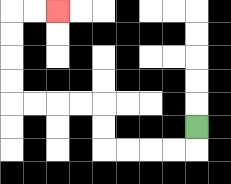{'start': '[8, 5]', 'end': '[2, 0]', 'path_directions': 'D,L,L,L,L,U,U,L,L,L,L,U,U,U,U,R,R', 'path_coordinates': '[[8, 5], [8, 6], [7, 6], [6, 6], [5, 6], [4, 6], [4, 5], [4, 4], [3, 4], [2, 4], [1, 4], [0, 4], [0, 3], [0, 2], [0, 1], [0, 0], [1, 0], [2, 0]]'}